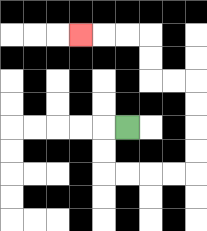{'start': '[5, 5]', 'end': '[3, 1]', 'path_directions': 'L,D,D,R,R,R,R,U,U,U,U,L,L,U,U,L,L,L', 'path_coordinates': '[[5, 5], [4, 5], [4, 6], [4, 7], [5, 7], [6, 7], [7, 7], [8, 7], [8, 6], [8, 5], [8, 4], [8, 3], [7, 3], [6, 3], [6, 2], [6, 1], [5, 1], [4, 1], [3, 1]]'}